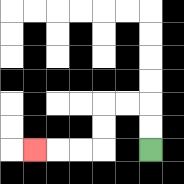{'start': '[6, 6]', 'end': '[1, 6]', 'path_directions': 'U,U,L,L,D,D,L,L,L', 'path_coordinates': '[[6, 6], [6, 5], [6, 4], [5, 4], [4, 4], [4, 5], [4, 6], [3, 6], [2, 6], [1, 6]]'}